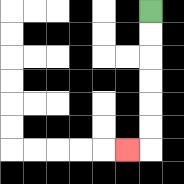{'start': '[6, 0]', 'end': '[5, 6]', 'path_directions': 'D,D,D,D,D,D,L', 'path_coordinates': '[[6, 0], [6, 1], [6, 2], [6, 3], [6, 4], [6, 5], [6, 6], [5, 6]]'}